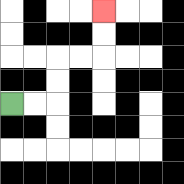{'start': '[0, 4]', 'end': '[4, 0]', 'path_directions': 'R,R,U,U,R,R,U,U', 'path_coordinates': '[[0, 4], [1, 4], [2, 4], [2, 3], [2, 2], [3, 2], [4, 2], [4, 1], [4, 0]]'}